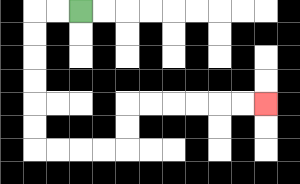{'start': '[3, 0]', 'end': '[11, 4]', 'path_directions': 'L,L,D,D,D,D,D,D,R,R,R,R,U,U,R,R,R,R,R,R', 'path_coordinates': '[[3, 0], [2, 0], [1, 0], [1, 1], [1, 2], [1, 3], [1, 4], [1, 5], [1, 6], [2, 6], [3, 6], [4, 6], [5, 6], [5, 5], [5, 4], [6, 4], [7, 4], [8, 4], [9, 4], [10, 4], [11, 4]]'}